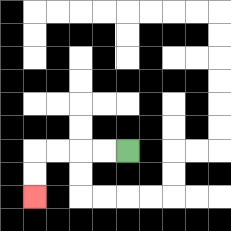{'start': '[5, 6]', 'end': '[1, 8]', 'path_directions': 'L,L,L,L,D,D', 'path_coordinates': '[[5, 6], [4, 6], [3, 6], [2, 6], [1, 6], [1, 7], [1, 8]]'}